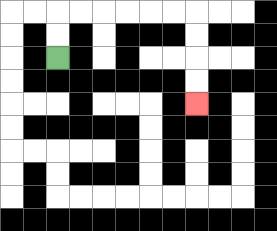{'start': '[2, 2]', 'end': '[8, 4]', 'path_directions': 'U,U,R,R,R,R,R,R,D,D,D,D', 'path_coordinates': '[[2, 2], [2, 1], [2, 0], [3, 0], [4, 0], [5, 0], [6, 0], [7, 0], [8, 0], [8, 1], [8, 2], [8, 3], [8, 4]]'}